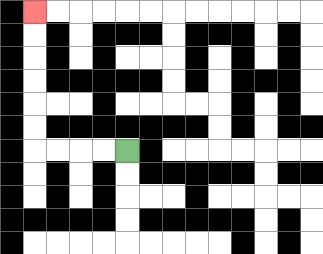{'start': '[5, 6]', 'end': '[1, 0]', 'path_directions': 'L,L,L,L,U,U,U,U,U,U', 'path_coordinates': '[[5, 6], [4, 6], [3, 6], [2, 6], [1, 6], [1, 5], [1, 4], [1, 3], [1, 2], [1, 1], [1, 0]]'}